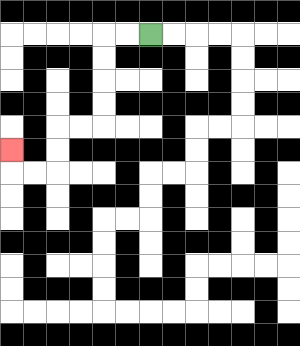{'start': '[6, 1]', 'end': '[0, 6]', 'path_directions': 'L,L,D,D,D,D,L,L,D,D,L,L,U', 'path_coordinates': '[[6, 1], [5, 1], [4, 1], [4, 2], [4, 3], [4, 4], [4, 5], [3, 5], [2, 5], [2, 6], [2, 7], [1, 7], [0, 7], [0, 6]]'}